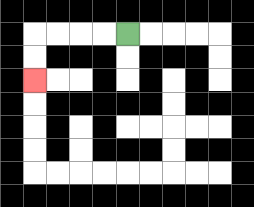{'start': '[5, 1]', 'end': '[1, 3]', 'path_directions': 'L,L,L,L,D,D', 'path_coordinates': '[[5, 1], [4, 1], [3, 1], [2, 1], [1, 1], [1, 2], [1, 3]]'}